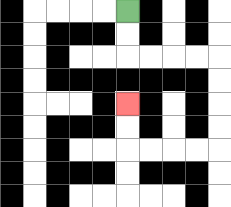{'start': '[5, 0]', 'end': '[5, 4]', 'path_directions': 'D,D,R,R,R,R,D,D,D,D,L,L,L,L,U,U', 'path_coordinates': '[[5, 0], [5, 1], [5, 2], [6, 2], [7, 2], [8, 2], [9, 2], [9, 3], [9, 4], [9, 5], [9, 6], [8, 6], [7, 6], [6, 6], [5, 6], [5, 5], [5, 4]]'}